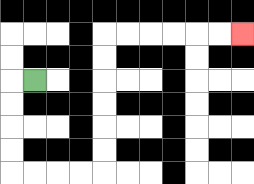{'start': '[1, 3]', 'end': '[10, 1]', 'path_directions': 'L,D,D,D,D,R,R,R,R,U,U,U,U,U,U,R,R,R,R,R,R', 'path_coordinates': '[[1, 3], [0, 3], [0, 4], [0, 5], [0, 6], [0, 7], [1, 7], [2, 7], [3, 7], [4, 7], [4, 6], [4, 5], [4, 4], [4, 3], [4, 2], [4, 1], [5, 1], [6, 1], [7, 1], [8, 1], [9, 1], [10, 1]]'}